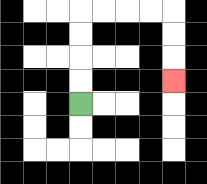{'start': '[3, 4]', 'end': '[7, 3]', 'path_directions': 'U,U,U,U,R,R,R,R,D,D,D', 'path_coordinates': '[[3, 4], [3, 3], [3, 2], [3, 1], [3, 0], [4, 0], [5, 0], [6, 0], [7, 0], [7, 1], [7, 2], [7, 3]]'}